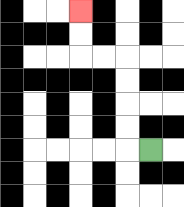{'start': '[6, 6]', 'end': '[3, 0]', 'path_directions': 'L,U,U,U,U,L,L,U,U', 'path_coordinates': '[[6, 6], [5, 6], [5, 5], [5, 4], [5, 3], [5, 2], [4, 2], [3, 2], [3, 1], [3, 0]]'}